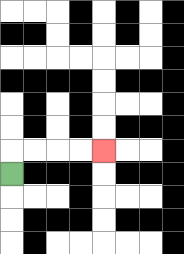{'start': '[0, 7]', 'end': '[4, 6]', 'path_directions': 'U,R,R,R,R', 'path_coordinates': '[[0, 7], [0, 6], [1, 6], [2, 6], [3, 6], [4, 6]]'}